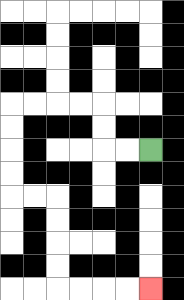{'start': '[6, 6]', 'end': '[6, 12]', 'path_directions': 'L,L,U,U,L,L,L,L,D,D,D,D,R,R,D,D,D,D,R,R,R,R', 'path_coordinates': '[[6, 6], [5, 6], [4, 6], [4, 5], [4, 4], [3, 4], [2, 4], [1, 4], [0, 4], [0, 5], [0, 6], [0, 7], [0, 8], [1, 8], [2, 8], [2, 9], [2, 10], [2, 11], [2, 12], [3, 12], [4, 12], [5, 12], [6, 12]]'}